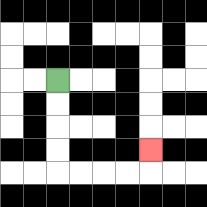{'start': '[2, 3]', 'end': '[6, 6]', 'path_directions': 'D,D,D,D,R,R,R,R,U', 'path_coordinates': '[[2, 3], [2, 4], [2, 5], [2, 6], [2, 7], [3, 7], [4, 7], [5, 7], [6, 7], [6, 6]]'}